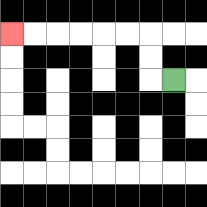{'start': '[7, 3]', 'end': '[0, 1]', 'path_directions': 'L,U,U,L,L,L,L,L,L', 'path_coordinates': '[[7, 3], [6, 3], [6, 2], [6, 1], [5, 1], [4, 1], [3, 1], [2, 1], [1, 1], [0, 1]]'}